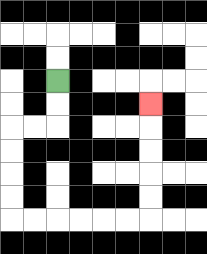{'start': '[2, 3]', 'end': '[6, 4]', 'path_directions': 'D,D,L,L,D,D,D,D,R,R,R,R,R,R,U,U,U,U,U', 'path_coordinates': '[[2, 3], [2, 4], [2, 5], [1, 5], [0, 5], [0, 6], [0, 7], [0, 8], [0, 9], [1, 9], [2, 9], [3, 9], [4, 9], [5, 9], [6, 9], [6, 8], [6, 7], [6, 6], [6, 5], [6, 4]]'}